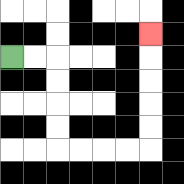{'start': '[0, 2]', 'end': '[6, 1]', 'path_directions': 'R,R,D,D,D,D,R,R,R,R,U,U,U,U,U', 'path_coordinates': '[[0, 2], [1, 2], [2, 2], [2, 3], [2, 4], [2, 5], [2, 6], [3, 6], [4, 6], [5, 6], [6, 6], [6, 5], [6, 4], [6, 3], [6, 2], [6, 1]]'}